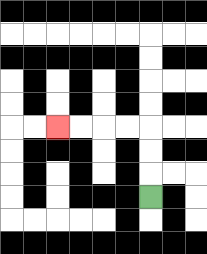{'start': '[6, 8]', 'end': '[2, 5]', 'path_directions': 'U,U,U,L,L,L,L', 'path_coordinates': '[[6, 8], [6, 7], [6, 6], [6, 5], [5, 5], [4, 5], [3, 5], [2, 5]]'}